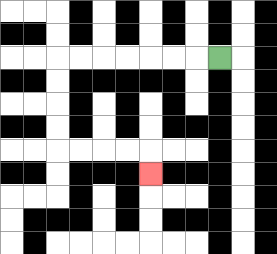{'start': '[9, 2]', 'end': '[6, 7]', 'path_directions': 'L,L,L,L,L,L,L,D,D,D,D,R,R,R,R,D', 'path_coordinates': '[[9, 2], [8, 2], [7, 2], [6, 2], [5, 2], [4, 2], [3, 2], [2, 2], [2, 3], [2, 4], [2, 5], [2, 6], [3, 6], [4, 6], [5, 6], [6, 6], [6, 7]]'}